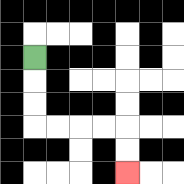{'start': '[1, 2]', 'end': '[5, 7]', 'path_directions': 'D,D,D,R,R,R,R,D,D', 'path_coordinates': '[[1, 2], [1, 3], [1, 4], [1, 5], [2, 5], [3, 5], [4, 5], [5, 5], [5, 6], [5, 7]]'}